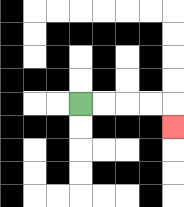{'start': '[3, 4]', 'end': '[7, 5]', 'path_directions': 'R,R,R,R,D', 'path_coordinates': '[[3, 4], [4, 4], [5, 4], [6, 4], [7, 4], [7, 5]]'}